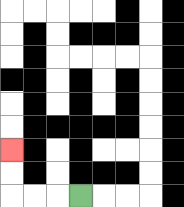{'start': '[3, 8]', 'end': '[0, 6]', 'path_directions': 'L,L,L,U,U', 'path_coordinates': '[[3, 8], [2, 8], [1, 8], [0, 8], [0, 7], [0, 6]]'}